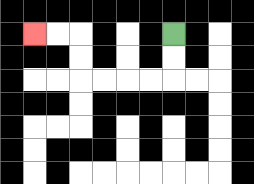{'start': '[7, 1]', 'end': '[1, 1]', 'path_directions': 'D,D,L,L,L,L,U,U,L,L', 'path_coordinates': '[[7, 1], [7, 2], [7, 3], [6, 3], [5, 3], [4, 3], [3, 3], [3, 2], [3, 1], [2, 1], [1, 1]]'}